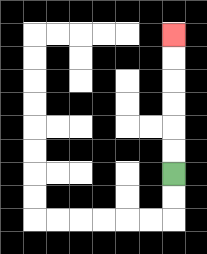{'start': '[7, 7]', 'end': '[7, 1]', 'path_directions': 'U,U,U,U,U,U', 'path_coordinates': '[[7, 7], [7, 6], [7, 5], [7, 4], [7, 3], [7, 2], [7, 1]]'}